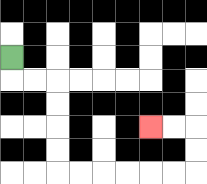{'start': '[0, 2]', 'end': '[6, 5]', 'path_directions': 'D,R,R,D,D,D,D,R,R,R,R,R,R,U,U,L,L', 'path_coordinates': '[[0, 2], [0, 3], [1, 3], [2, 3], [2, 4], [2, 5], [2, 6], [2, 7], [3, 7], [4, 7], [5, 7], [6, 7], [7, 7], [8, 7], [8, 6], [8, 5], [7, 5], [6, 5]]'}